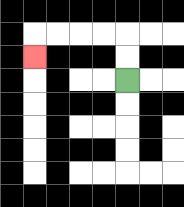{'start': '[5, 3]', 'end': '[1, 2]', 'path_directions': 'U,U,L,L,L,L,D', 'path_coordinates': '[[5, 3], [5, 2], [5, 1], [4, 1], [3, 1], [2, 1], [1, 1], [1, 2]]'}